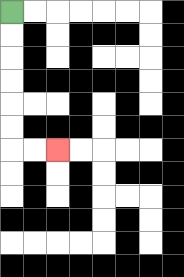{'start': '[0, 0]', 'end': '[2, 6]', 'path_directions': 'D,D,D,D,D,D,R,R', 'path_coordinates': '[[0, 0], [0, 1], [0, 2], [0, 3], [0, 4], [0, 5], [0, 6], [1, 6], [2, 6]]'}